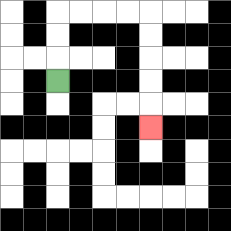{'start': '[2, 3]', 'end': '[6, 5]', 'path_directions': 'U,U,U,R,R,R,R,D,D,D,D,D', 'path_coordinates': '[[2, 3], [2, 2], [2, 1], [2, 0], [3, 0], [4, 0], [5, 0], [6, 0], [6, 1], [6, 2], [6, 3], [6, 4], [6, 5]]'}